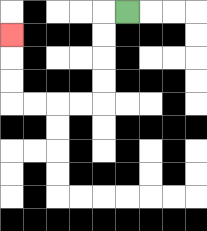{'start': '[5, 0]', 'end': '[0, 1]', 'path_directions': 'L,D,D,D,D,L,L,L,L,U,U,U', 'path_coordinates': '[[5, 0], [4, 0], [4, 1], [4, 2], [4, 3], [4, 4], [3, 4], [2, 4], [1, 4], [0, 4], [0, 3], [0, 2], [0, 1]]'}